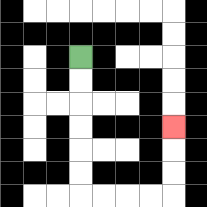{'start': '[3, 2]', 'end': '[7, 5]', 'path_directions': 'D,D,D,D,D,D,R,R,R,R,U,U,U', 'path_coordinates': '[[3, 2], [3, 3], [3, 4], [3, 5], [3, 6], [3, 7], [3, 8], [4, 8], [5, 8], [6, 8], [7, 8], [7, 7], [7, 6], [7, 5]]'}